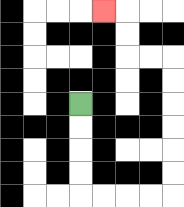{'start': '[3, 4]', 'end': '[4, 0]', 'path_directions': 'D,D,D,D,R,R,R,R,U,U,U,U,U,U,L,L,U,U,L', 'path_coordinates': '[[3, 4], [3, 5], [3, 6], [3, 7], [3, 8], [4, 8], [5, 8], [6, 8], [7, 8], [7, 7], [7, 6], [7, 5], [7, 4], [7, 3], [7, 2], [6, 2], [5, 2], [5, 1], [5, 0], [4, 0]]'}